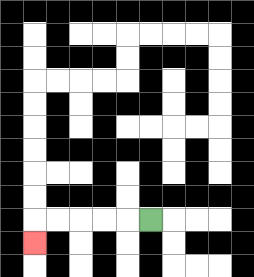{'start': '[6, 9]', 'end': '[1, 10]', 'path_directions': 'L,L,L,L,L,D', 'path_coordinates': '[[6, 9], [5, 9], [4, 9], [3, 9], [2, 9], [1, 9], [1, 10]]'}